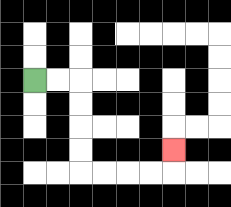{'start': '[1, 3]', 'end': '[7, 6]', 'path_directions': 'R,R,D,D,D,D,R,R,R,R,U', 'path_coordinates': '[[1, 3], [2, 3], [3, 3], [3, 4], [3, 5], [3, 6], [3, 7], [4, 7], [5, 7], [6, 7], [7, 7], [7, 6]]'}